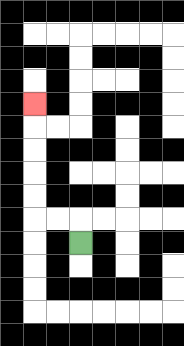{'start': '[3, 10]', 'end': '[1, 4]', 'path_directions': 'U,L,L,U,U,U,U,U', 'path_coordinates': '[[3, 10], [3, 9], [2, 9], [1, 9], [1, 8], [1, 7], [1, 6], [1, 5], [1, 4]]'}